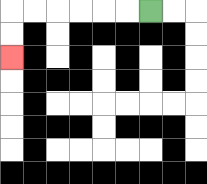{'start': '[6, 0]', 'end': '[0, 2]', 'path_directions': 'L,L,L,L,L,L,D,D', 'path_coordinates': '[[6, 0], [5, 0], [4, 0], [3, 0], [2, 0], [1, 0], [0, 0], [0, 1], [0, 2]]'}